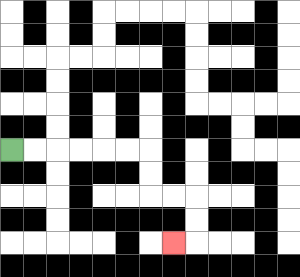{'start': '[0, 6]', 'end': '[7, 10]', 'path_directions': 'R,R,R,R,R,R,D,D,R,R,D,D,L', 'path_coordinates': '[[0, 6], [1, 6], [2, 6], [3, 6], [4, 6], [5, 6], [6, 6], [6, 7], [6, 8], [7, 8], [8, 8], [8, 9], [8, 10], [7, 10]]'}